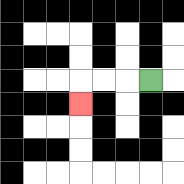{'start': '[6, 3]', 'end': '[3, 4]', 'path_directions': 'L,L,L,D', 'path_coordinates': '[[6, 3], [5, 3], [4, 3], [3, 3], [3, 4]]'}